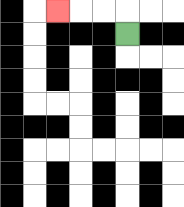{'start': '[5, 1]', 'end': '[2, 0]', 'path_directions': 'U,L,L,L', 'path_coordinates': '[[5, 1], [5, 0], [4, 0], [3, 0], [2, 0]]'}